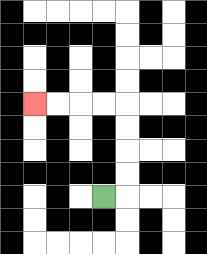{'start': '[4, 8]', 'end': '[1, 4]', 'path_directions': 'R,U,U,U,U,L,L,L,L', 'path_coordinates': '[[4, 8], [5, 8], [5, 7], [5, 6], [5, 5], [5, 4], [4, 4], [3, 4], [2, 4], [1, 4]]'}